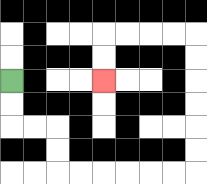{'start': '[0, 3]', 'end': '[4, 3]', 'path_directions': 'D,D,R,R,D,D,R,R,R,R,R,R,U,U,U,U,U,U,L,L,L,L,D,D', 'path_coordinates': '[[0, 3], [0, 4], [0, 5], [1, 5], [2, 5], [2, 6], [2, 7], [3, 7], [4, 7], [5, 7], [6, 7], [7, 7], [8, 7], [8, 6], [8, 5], [8, 4], [8, 3], [8, 2], [8, 1], [7, 1], [6, 1], [5, 1], [4, 1], [4, 2], [4, 3]]'}